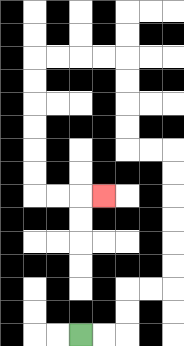{'start': '[3, 14]', 'end': '[4, 8]', 'path_directions': 'R,R,U,U,R,R,U,U,U,U,U,U,L,L,U,U,U,U,L,L,L,L,D,D,D,D,D,D,R,R,R', 'path_coordinates': '[[3, 14], [4, 14], [5, 14], [5, 13], [5, 12], [6, 12], [7, 12], [7, 11], [7, 10], [7, 9], [7, 8], [7, 7], [7, 6], [6, 6], [5, 6], [5, 5], [5, 4], [5, 3], [5, 2], [4, 2], [3, 2], [2, 2], [1, 2], [1, 3], [1, 4], [1, 5], [1, 6], [1, 7], [1, 8], [2, 8], [3, 8], [4, 8]]'}